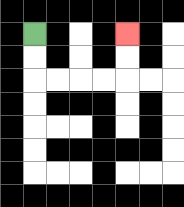{'start': '[1, 1]', 'end': '[5, 1]', 'path_directions': 'D,D,R,R,R,R,U,U', 'path_coordinates': '[[1, 1], [1, 2], [1, 3], [2, 3], [3, 3], [4, 3], [5, 3], [5, 2], [5, 1]]'}